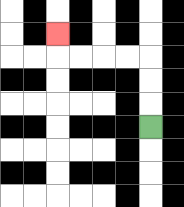{'start': '[6, 5]', 'end': '[2, 1]', 'path_directions': 'U,U,U,L,L,L,L,U', 'path_coordinates': '[[6, 5], [6, 4], [6, 3], [6, 2], [5, 2], [4, 2], [3, 2], [2, 2], [2, 1]]'}